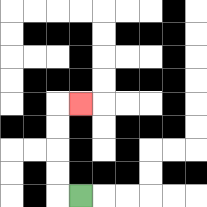{'start': '[3, 8]', 'end': '[3, 4]', 'path_directions': 'L,U,U,U,U,R', 'path_coordinates': '[[3, 8], [2, 8], [2, 7], [2, 6], [2, 5], [2, 4], [3, 4]]'}